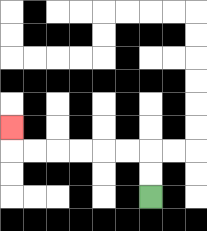{'start': '[6, 8]', 'end': '[0, 5]', 'path_directions': 'U,U,L,L,L,L,L,L,U', 'path_coordinates': '[[6, 8], [6, 7], [6, 6], [5, 6], [4, 6], [3, 6], [2, 6], [1, 6], [0, 6], [0, 5]]'}